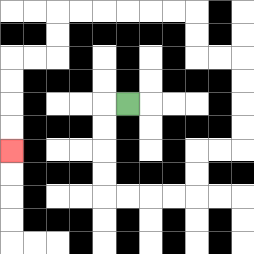{'start': '[5, 4]', 'end': '[0, 6]', 'path_directions': 'L,D,D,D,D,R,R,R,R,U,U,R,R,U,U,U,U,L,L,U,U,L,L,L,L,L,L,D,D,L,L,D,D,D,D', 'path_coordinates': '[[5, 4], [4, 4], [4, 5], [4, 6], [4, 7], [4, 8], [5, 8], [6, 8], [7, 8], [8, 8], [8, 7], [8, 6], [9, 6], [10, 6], [10, 5], [10, 4], [10, 3], [10, 2], [9, 2], [8, 2], [8, 1], [8, 0], [7, 0], [6, 0], [5, 0], [4, 0], [3, 0], [2, 0], [2, 1], [2, 2], [1, 2], [0, 2], [0, 3], [0, 4], [0, 5], [0, 6]]'}